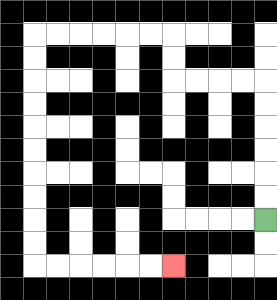{'start': '[11, 9]', 'end': '[7, 11]', 'path_directions': 'U,U,U,U,U,U,L,L,L,L,U,U,L,L,L,L,L,L,D,D,D,D,D,D,D,D,D,D,R,R,R,R,R,R', 'path_coordinates': '[[11, 9], [11, 8], [11, 7], [11, 6], [11, 5], [11, 4], [11, 3], [10, 3], [9, 3], [8, 3], [7, 3], [7, 2], [7, 1], [6, 1], [5, 1], [4, 1], [3, 1], [2, 1], [1, 1], [1, 2], [1, 3], [1, 4], [1, 5], [1, 6], [1, 7], [1, 8], [1, 9], [1, 10], [1, 11], [2, 11], [3, 11], [4, 11], [5, 11], [6, 11], [7, 11]]'}